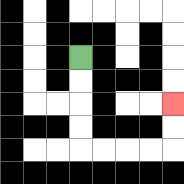{'start': '[3, 2]', 'end': '[7, 4]', 'path_directions': 'D,D,D,D,R,R,R,R,U,U', 'path_coordinates': '[[3, 2], [3, 3], [3, 4], [3, 5], [3, 6], [4, 6], [5, 6], [6, 6], [7, 6], [7, 5], [7, 4]]'}